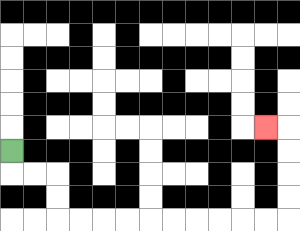{'start': '[0, 6]', 'end': '[11, 5]', 'path_directions': 'D,R,R,D,D,R,R,R,R,R,R,R,R,R,R,U,U,U,U,L', 'path_coordinates': '[[0, 6], [0, 7], [1, 7], [2, 7], [2, 8], [2, 9], [3, 9], [4, 9], [5, 9], [6, 9], [7, 9], [8, 9], [9, 9], [10, 9], [11, 9], [12, 9], [12, 8], [12, 7], [12, 6], [12, 5], [11, 5]]'}